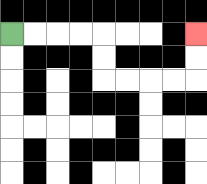{'start': '[0, 1]', 'end': '[8, 1]', 'path_directions': 'R,R,R,R,D,D,R,R,R,R,U,U', 'path_coordinates': '[[0, 1], [1, 1], [2, 1], [3, 1], [4, 1], [4, 2], [4, 3], [5, 3], [6, 3], [7, 3], [8, 3], [8, 2], [8, 1]]'}